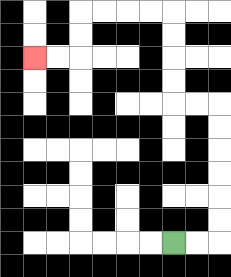{'start': '[7, 10]', 'end': '[1, 2]', 'path_directions': 'R,R,U,U,U,U,U,U,L,L,U,U,U,U,L,L,L,L,D,D,L,L', 'path_coordinates': '[[7, 10], [8, 10], [9, 10], [9, 9], [9, 8], [9, 7], [9, 6], [9, 5], [9, 4], [8, 4], [7, 4], [7, 3], [7, 2], [7, 1], [7, 0], [6, 0], [5, 0], [4, 0], [3, 0], [3, 1], [3, 2], [2, 2], [1, 2]]'}